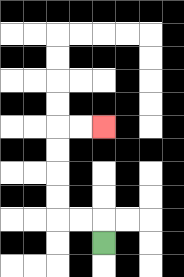{'start': '[4, 10]', 'end': '[4, 5]', 'path_directions': 'U,L,L,U,U,U,U,R,R', 'path_coordinates': '[[4, 10], [4, 9], [3, 9], [2, 9], [2, 8], [2, 7], [2, 6], [2, 5], [3, 5], [4, 5]]'}